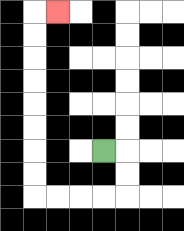{'start': '[4, 6]', 'end': '[2, 0]', 'path_directions': 'R,D,D,L,L,L,L,U,U,U,U,U,U,U,U,R', 'path_coordinates': '[[4, 6], [5, 6], [5, 7], [5, 8], [4, 8], [3, 8], [2, 8], [1, 8], [1, 7], [1, 6], [1, 5], [1, 4], [1, 3], [1, 2], [1, 1], [1, 0], [2, 0]]'}